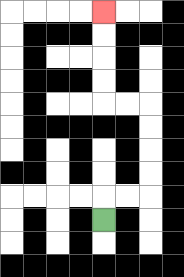{'start': '[4, 9]', 'end': '[4, 0]', 'path_directions': 'U,R,R,U,U,U,U,L,L,U,U,U,U', 'path_coordinates': '[[4, 9], [4, 8], [5, 8], [6, 8], [6, 7], [6, 6], [6, 5], [6, 4], [5, 4], [4, 4], [4, 3], [4, 2], [4, 1], [4, 0]]'}